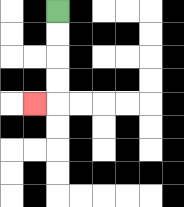{'start': '[2, 0]', 'end': '[1, 4]', 'path_directions': 'D,D,D,D,L', 'path_coordinates': '[[2, 0], [2, 1], [2, 2], [2, 3], [2, 4], [1, 4]]'}